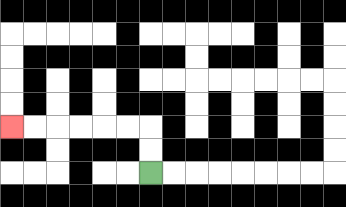{'start': '[6, 7]', 'end': '[0, 5]', 'path_directions': 'U,U,L,L,L,L,L,L', 'path_coordinates': '[[6, 7], [6, 6], [6, 5], [5, 5], [4, 5], [3, 5], [2, 5], [1, 5], [0, 5]]'}